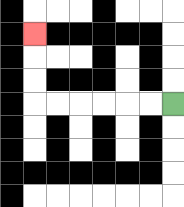{'start': '[7, 4]', 'end': '[1, 1]', 'path_directions': 'L,L,L,L,L,L,U,U,U', 'path_coordinates': '[[7, 4], [6, 4], [5, 4], [4, 4], [3, 4], [2, 4], [1, 4], [1, 3], [1, 2], [1, 1]]'}